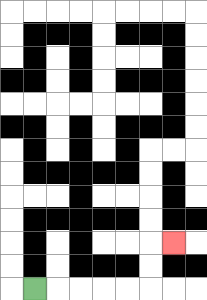{'start': '[1, 12]', 'end': '[7, 10]', 'path_directions': 'R,R,R,R,R,U,U,R', 'path_coordinates': '[[1, 12], [2, 12], [3, 12], [4, 12], [5, 12], [6, 12], [6, 11], [6, 10], [7, 10]]'}